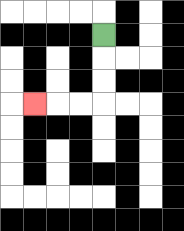{'start': '[4, 1]', 'end': '[1, 4]', 'path_directions': 'D,D,D,L,L,L', 'path_coordinates': '[[4, 1], [4, 2], [4, 3], [4, 4], [3, 4], [2, 4], [1, 4]]'}